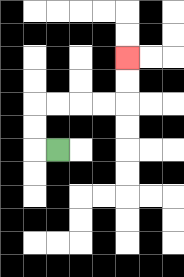{'start': '[2, 6]', 'end': '[5, 2]', 'path_directions': 'L,U,U,R,R,R,R,U,U', 'path_coordinates': '[[2, 6], [1, 6], [1, 5], [1, 4], [2, 4], [3, 4], [4, 4], [5, 4], [5, 3], [5, 2]]'}